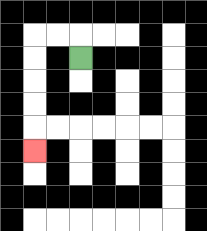{'start': '[3, 2]', 'end': '[1, 6]', 'path_directions': 'U,L,L,D,D,D,D,D', 'path_coordinates': '[[3, 2], [3, 1], [2, 1], [1, 1], [1, 2], [1, 3], [1, 4], [1, 5], [1, 6]]'}